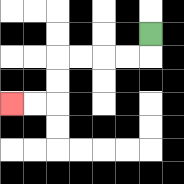{'start': '[6, 1]', 'end': '[0, 4]', 'path_directions': 'D,L,L,L,L,D,D,L,L', 'path_coordinates': '[[6, 1], [6, 2], [5, 2], [4, 2], [3, 2], [2, 2], [2, 3], [2, 4], [1, 4], [0, 4]]'}